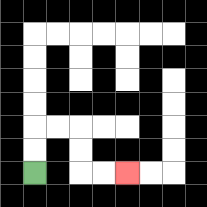{'start': '[1, 7]', 'end': '[5, 7]', 'path_directions': 'U,U,R,R,D,D,R,R', 'path_coordinates': '[[1, 7], [1, 6], [1, 5], [2, 5], [3, 5], [3, 6], [3, 7], [4, 7], [5, 7]]'}